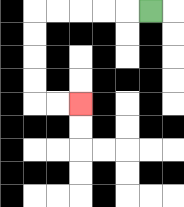{'start': '[6, 0]', 'end': '[3, 4]', 'path_directions': 'L,L,L,L,L,D,D,D,D,R,R', 'path_coordinates': '[[6, 0], [5, 0], [4, 0], [3, 0], [2, 0], [1, 0], [1, 1], [1, 2], [1, 3], [1, 4], [2, 4], [3, 4]]'}